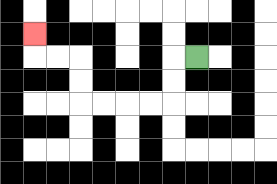{'start': '[8, 2]', 'end': '[1, 1]', 'path_directions': 'L,D,D,L,L,L,L,U,U,L,L,U', 'path_coordinates': '[[8, 2], [7, 2], [7, 3], [7, 4], [6, 4], [5, 4], [4, 4], [3, 4], [3, 3], [3, 2], [2, 2], [1, 2], [1, 1]]'}